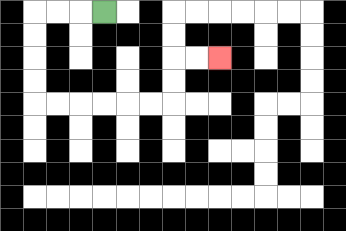{'start': '[4, 0]', 'end': '[9, 2]', 'path_directions': 'L,L,L,D,D,D,D,R,R,R,R,R,R,U,U,R,R', 'path_coordinates': '[[4, 0], [3, 0], [2, 0], [1, 0], [1, 1], [1, 2], [1, 3], [1, 4], [2, 4], [3, 4], [4, 4], [5, 4], [6, 4], [7, 4], [7, 3], [7, 2], [8, 2], [9, 2]]'}